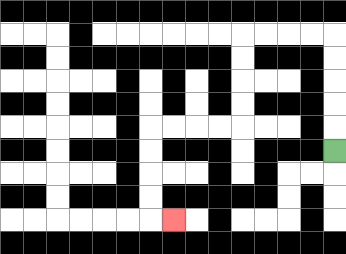{'start': '[14, 6]', 'end': '[7, 9]', 'path_directions': 'U,U,U,U,U,L,L,L,L,D,D,D,D,L,L,L,L,D,D,D,D,R', 'path_coordinates': '[[14, 6], [14, 5], [14, 4], [14, 3], [14, 2], [14, 1], [13, 1], [12, 1], [11, 1], [10, 1], [10, 2], [10, 3], [10, 4], [10, 5], [9, 5], [8, 5], [7, 5], [6, 5], [6, 6], [6, 7], [6, 8], [6, 9], [7, 9]]'}